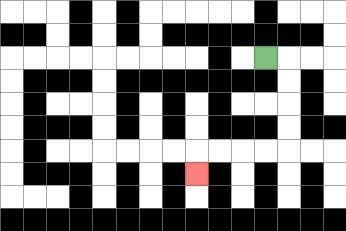{'start': '[11, 2]', 'end': '[8, 7]', 'path_directions': 'R,D,D,D,D,L,L,L,L,D', 'path_coordinates': '[[11, 2], [12, 2], [12, 3], [12, 4], [12, 5], [12, 6], [11, 6], [10, 6], [9, 6], [8, 6], [8, 7]]'}